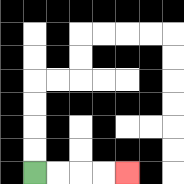{'start': '[1, 7]', 'end': '[5, 7]', 'path_directions': 'R,R,R,R', 'path_coordinates': '[[1, 7], [2, 7], [3, 7], [4, 7], [5, 7]]'}